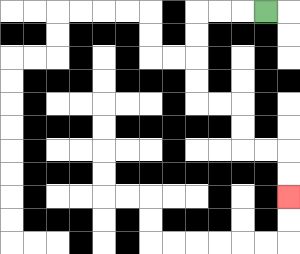{'start': '[11, 0]', 'end': '[12, 8]', 'path_directions': 'L,L,L,D,D,D,D,R,R,D,D,R,R,D,D', 'path_coordinates': '[[11, 0], [10, 0], [9, 0], [8, 0], [8, 1], [8, 2], [8, 3], [8, 4], [9, 4], [10, 4], [10, 5], [10, 6], [11, 6], [12, 6], [12, 7], [12, 8]]'}